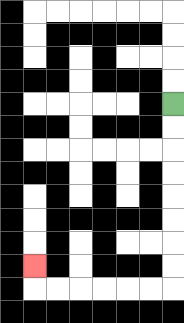{'start': '[7, 4]', 'end': '[1, 11]', 'path_directions': 'D,D,D,D,D,D,D,D,L,L,L,L,L,L,U', 'path_coordinates': '[[7, 4], [7, 5], [7, 6], [7, 7], [7, 8], [7, 9], [7, 10], [7, 11], [7, 12], [6, 12], [5, 12], [4, 12], [3, 12], [2, 12], [1, 12], [1, 11]]'}